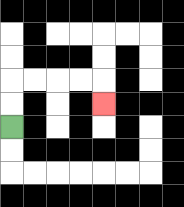{'start': '[0, 5]', 'end': '[4, 4]', 'path_directions': 'U,U,R,R,R,R,D', 'path_coordinates': '[[0, 5], [0, 4], [0, 3], [1, 3], [2, 3], [3, 3], [4, 3], [4, 4]]'}